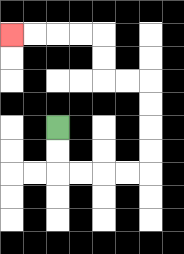{'start': '[2, 5]', 'end': '[0, 1]', 'path_directions': 'D,D,R,R,R,R,U,U,U,U,L,L,U,U,L,L,L,L', 'path_coordinates': '[[2, 5], [2, 6], [2, 7], [3, 7], [4, 7], [5, 7], [6, 7], [6, 6], [6, 5], [6, 4], [6, 3], [5, 3], [4, 3], [4, 2], [4, 1], [3, 1], [2, 1], [1, 1], [0, 1]]'}